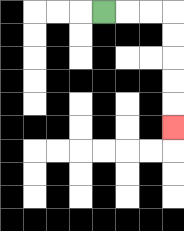{'start': '[4, 0]', 'end': '[7, 5]', 'path_directions': 'R,R,R,D,D,D,D,D', 'path_coordinates': '[[4, 0], [5, 0], [6, 0], [7, 0], [7, 1], [7, 2], [7, 3], [7, 4], [7, 5]]'}